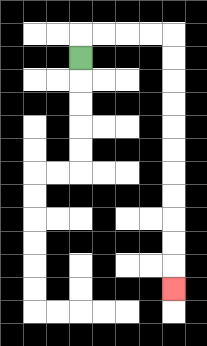{'start': '[3, 2]', 'end': '[7, 12]', 'path_directions': 'U,R,R,R,R,D,D,D,D,D,D,D,D,D,D,D', 'path_coordinates': '[[3, 2], [3, 1], [4, 1], [5, 1], [6, 1], [7, 1], [7, 2], [7, 3], [7, 4], [7, 5], [7, 6], [7, 7], [7, 8], [7, 9], [7, 10], [7, 11], [7, 12]]'}